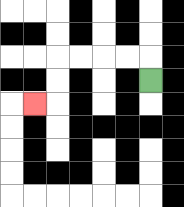{'start': '[6, 3]', 'end': '[1, 4]', 'path_directions': 'U,L,L,L,L,D,D,L', 'path_coordinates': '[[6, 3], [6, 2], [5, 2], [4, 2], [3, 2], [2, 2], [2, 3], [2, 4], [1, 4]]'}